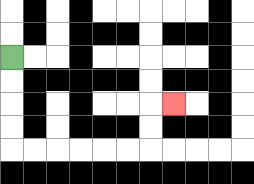{'start': '[0, 2]', 'end': '[7, 4]', 'path_directions': 'D,D,D,D,R,R,R,R,R,R,U,U,R', 'path_coordinates': '[[0, 2], [0, 3], [0, 4], [0, 5], [0, 6], [1, 6], [2, 6], [3, 6], [4, 6], [5, 6], [6, 6], [6, 5], [6, 4], [7, 4]]'}